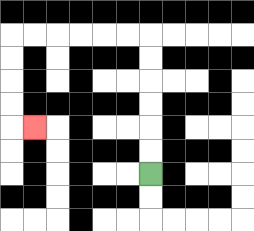{'start': '[6, 7]', 'end': '[1, 5]', 'path_directions': 'U,U,U,U,U,U,L,L,L,L,L,L,D,D,D,D,R', 'path_coordinates': '[[6, 7], [6, 6], [6, 5], [6, 4], [6, 3], [6, 2], [6, 1], [5, 1], [4, 1], [3, 1], [2, 1], [1, 1], [0, 1], [0, 2], [0, 3], [0, 4], [0, 5], [1, 5]]'}